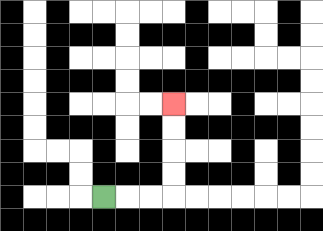{'start': '[4, 8]', 'end': '[7, 4]', 'path_directions': 'R,R,R,U,U,U,U', 'path_coordinates': '[[4, 8], [5, 8], [6, 8], [7, 8], [7, 7], [7, 6], [7, 5], [7, 4]]'}